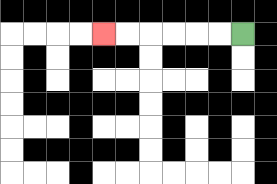{'start': '[10, 1]', 'end': '[4, 1]', 'path_directions': 'L,L,L,L,L,L', 'path_coordinates': '[[10, 1], [9, 1], [8, 1], [7, 1], [6, 1], [5, 1], [4, 1]]'}